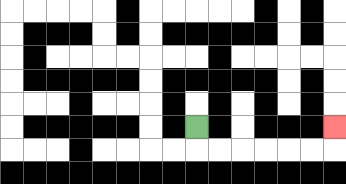{'start': '[8, 5]', 'end': '[14, 5]', 'path_directions': 'D,R,R,R,R,R,R,U', 'path_coordinates': '[[8, 5], [8, 6], [9, 6], [10, 6], [11, 6], [12, 6], [13, 6], [14, 6], [14, 5]]'}